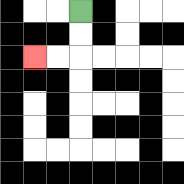{'start': '[3, 0]', 'end': '[1, 2]', 'path_directions': 'D,D,L,L', 'path_coordinates': '[[3, 0], [3, 1], [3, 2], [2, 2], [1, 2]]'}